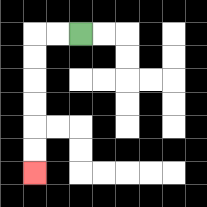{'start': '[3, 1]', 'end': '[1, 7]', 'path_directions': 'L,L,D,D,D,D,D,D', 'path_coordinates': '[[3, 1], [2, 1], [1, 1], [1, 2], [1, 3], [1, 4], [1, 5], [1, 6], [1, 7]]'}